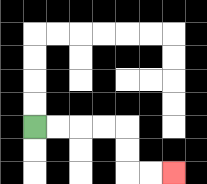{'start': '[1, 5]', 'end': '[7, 7]', 'path_directions': 'R,R,R,R,D,D,R,R', 'path_coordinates': '[[1, 5], [2, 5], [3, 5], [4, 5], [5, 5], [5, 6], [5, 7], [6, 7], [7, 7]]'}